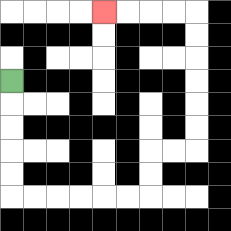{'start': '[0, 3]', 'end': '[4, 0]', 'path_directions': 'D,D,D,D,D,R,R,R,R,R,R,U,U,R,R,U,U,U,U,U,U,L,L,L,L', 'path_coordinates': '[[0, 3], [0, 4], [0, 5], [0, 6], [0, 7], [0, 8], [1, 8], [2, 8], [3, 8], [4, 8], [5, 8], [6, 8], [6, 7], [6, 6], [7, 6], [8, 6], [8, 5], [8, 4], [8, 3], [8, 2], [8, 1], [8, 0], [7, 0], [6, 0], [5, 0], [4, 0]]'}